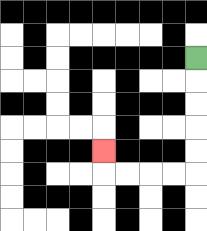{'start': '[8, 2]', 'end': '[4, 6]', 'path_directions': 'D,D,D,D,D,L,L,L,L,U', 'path_coordinates': '[[8, 2], [8, 3], [8, 4], [8, 5], [8, 6], [8, 7], [7, 7], [6, 7], [5, 7], [4, 7], [4, 6]]'}